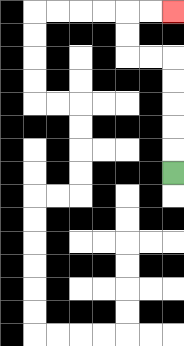{'start': '[7, 7]', 'end': '[7, 0]', 'path_directions': 'U,U,U,U,U,L,L,U,U,R,R', 'path_coordinates': '[[7, 7], [7, 6], [7, 5], [7, 4], [7, 3], [7, 2], [6, 2], [5, 2], [5, 1], [5, 0], [6, 0], [7, 0]]'}